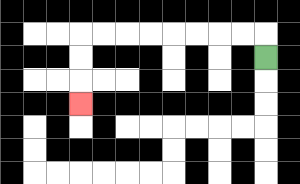{'start': '[11, 2]', 'end': '[3, 4]', 'path_directions': 'U,L,L,L,L,L,L,L,L,D,D,D', 'path_coordinates': '[[11, 2], [11, 1], [10, 1], [9, 1], [8, 1], [7, 1], [6, 1], [5, 1], [4, 1], [3, 1], [3, 2], [3, 3], [3, 4]]'}